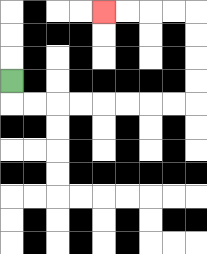{'start': '[0, 3]', 'end': '[4, 0]', 'path_directions': 'D,R,R,R,R,R,R,R,R,U,U,U,U,L,L,L,L', 'path_coordinates': '[[0, 3], [0, 4], [1, 4], [2, 4], [3, 4], [4, 4], [5, 4], [6, 4], [7, 4], [8, 4], [8, 3], [8, 2], [8, 1], [8, 0], [7, 0], [6, 0], [5, 0], [4, 0]]'}